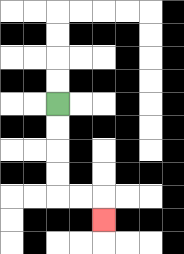{'start': '[2, 4]', 'end': '[4, 9]', 'path_directions': 'D,D,D,D,R,R,D', 'path_coordinates': '[[2, 4], [2, 5], [2, 6], [2, 7], [2, 8], [3, 8], [4, 8], [4, 9]]'}